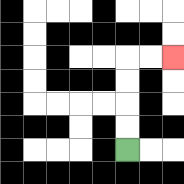{'start': '[5, 6]', 'end': '[7, 2]', 'path_directions': 'U,U,U,U,R,R', 'path_coordinates': '[[5, 6], [5, 5], [5, 4], [5, 3], [5, 2], [6, 2], [7, 2]]'}